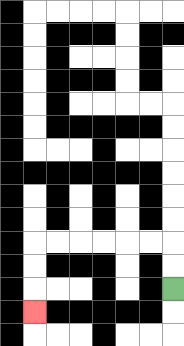{'start': '[7, 12]', 'end': '[1, 13]', 'path_directions': 'U,U,L,L,L,L,L,L,D,D,D', 'path_coordinates': '[[7, 12], [7, 11], [7, 10], [6, 10], [5, 10], [4, 10], [3, 10], [2, 10], [1, 10], [1, 11], [1, 12], [1, 13]]'}